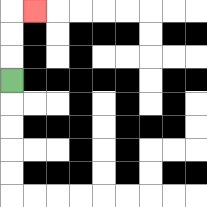{'start': '[0, 3]', 'end': '[1, 0]', 'path_directions': 'U,U,U,R', 'path_coordinates': '[[0, 3], [0, 2], [0, 1], [0, 0], [1, 0]]'}